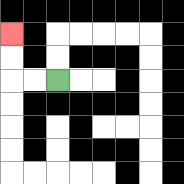{'start': '[2, 3]', 'end': '[0, 1]', 'path_directions': 'L,L,U,U', 'path_coordinates': '[[2, 3], [1, 3], [0, 3], [0, 2], [0, 1]]'}